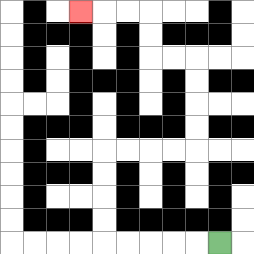{'start': '[9, 10]', 'end': '[3, 0]', 'path_directions': 'L,L,L,L,L,U,U,U,U,R,R,R,R,U,U,U,U,L,L,U,U,L,L,L', 'path_coordinates': '[[9, 10], [8, 10], [7, 10], [6, 10], [5, 10], [4, 10], [4, 9], [4, 8], [4, 7], [4, 6], [5, 6], [6, 6], [7, 6], [8, 6], [8, 5], [8, 4], [8, 3], [8, 2], [7, 2], [6, 2], [6, 1], [6, 0], [5, 0], [4, 0], [3, 0]]'}